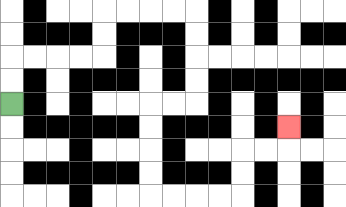{'start': '[0, 4]', 'end': '[12, 5]', 'path_directions': 'U,U,R,R,R,R,U,U,R,R,R,R,D,D,D,D,L,L,D,D,D,D,R,R,R,R,U,U,R,R,U', 'path_coordinates': '[[0, 4], [0, 3], [0, 2], [1, 2], [2, 2], [3, 2], [4, 2], [4, 1], [4, 0], [5, 0], [6, 0], [7, 0], [8, 0], [8, 1], [8, 2], [8, 3], [8, 4], [7, 4], [6, 4], [6, 5], [6, 6], [6, 7], [6, 8], [7, 8], [8, 8], [9, 8], [10, 8], [10, 7], [10, 6], [11, 6], [12, 6], [12, 5]]'}